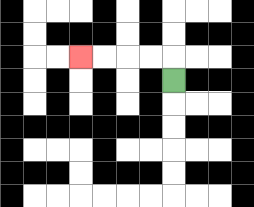{'start': '[7, 3]', 'end': '[3, 2]', 'path_directions': 'U,L,L,L,L', 'path_coordinates': '[[7, 3], [7, 2], [6, 2], [5, 2], [4, 2], [3, 2]]'}